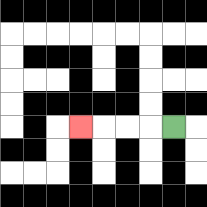{'start': '[7, 5]', 'end': '[3, 5]', 'path_directions': 'L,L,L,L', 'path_coordinates': '[[7, 5], [6, 5], [5, 5], [4, 5], [3, 5]]'}